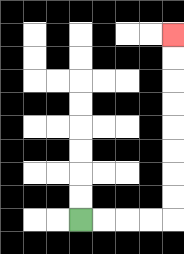{'start': '[3, 9]', 'end': '[7, 1]', 'path_directions': 'R,R,R,R,U,U,U,U,U,U,U,U', 'path_coordinates': '[[3, 9], [4, 9], [5, 9], [6, 9], [7, 9], [7, 8], [7, 7], [7, 6], [7, 5], [7, 4], [7, 3], [7, 2], [7, 1]]'}